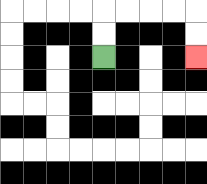{'start': '[4, 2]', 'end': '[8, 2]', 'path_directions': 'U,U,R,R,R,R,D,D', 'path_coordinates': '[[4, 2], [4, 1], [4, 0], [5, 0], [6, 0], [7, 0], [8, 0], [8, 1], [8, 2]]'}